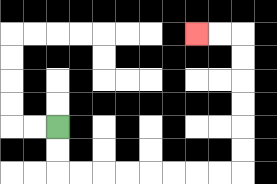{'start': '[2, 5]', 'end': '[8, 1]', 'path_directions': 'D,D,R,R,R,R,R,R,R,R,U,U,U,U,U,U,L,L', 'path_coordinates': '[[2, 5], [2, 6], [2, 7], [3, 7], [4, 7], [5, 7], [6, 7], [7, 7], [8, 7], [9, 7], [10, 7], [10, 6], [10, 5], [10, 4], [10, 3], [10, 2], [10, 1], [9, 1], [8, 1]]'}